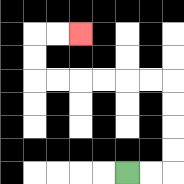{'start': '[5, 7]', 'end': '[3, 1]', 'path_directions': 'R,R,U,U,U,U,L,L,L,L,L,L,U,U,R,R', 'path_coordinates': '[[5, 7], [6, 7], [7, 7], [7, 6], [7, 5], [7, 4], [7, 3], [6, 3], [5, 3], [4, 3], [3, 3], [2, 3], [1, 3], [1, 2], [1, 1], [2, 1], [3, 1]]'}